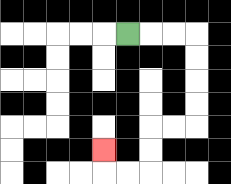{'start': '[5, 1]', 'end': '[4, 6]', 'path_directions': 'R,R,R,D,D,D,D,L,L,D,D,L,L,U', 'path_coordinates': '[[5, 1], [6, 1], [7, 1], [8, 1], [8, 2], [8, 3], [8, 4], [8, 5], [7, 5], [6, 5], [6, 6], [6, 7], [5, 7], [4, 7], [4, 6]]'}